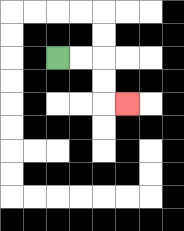{'start': '[2, 2]', 'end': '[5, 4]', 'path_directions': 'R,R,D,D,R', 'path_coordinates': '[[2, 2], [3, 2], [4, 2], [4, 3], [4, 4], [5, 4]]'}